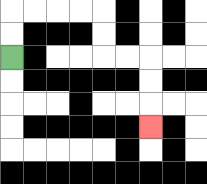{'start': '[0, 2]', 'end': '[6, 5]', 'path_directions': 'U,U,R,R,R,R,D,D,R,R,D,D,D', 'path_coordinates': '[[0, 2], [0, 1], [0, 0], [1, 0], [2, 0], [3, 0], [4, 0], [4, 1], [4, 2], [5, 2], [6, 2], [6, 3], [6, 4], [6, 5]]'}